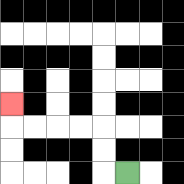{'start': '[5, 7]', 'end': '[0, 4]', 'path_directions': 'L,U,U,L,L,L,L,U', 'path_coordinates': '[[5, 7], [4, 7], [4, 6], [4, 5], [3, 5], [2, 5], [1, 5], [0, 5], [0, 4]]'}